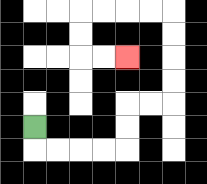{'start': '[1, 5]', 'end': '[5, 2]', 'path_directions': 'D,R,R,R,R,U,U,R,R,U,U,U,U,L,L,L,L,D,D,R,R', 'path_coordinates': '[[1, 5], [1, 6], [2, 6], [3, 6], [4, 6], [5, 6], [5, 5], [5, 4], [6, 4], [7, 4], [7, 3], [7, 2], [7, 1], [7, 0], [6, 0], [5, 0], [4, 0], [3, 0], [3, 1], [3, 2], [4, 2], [5, 2]]'}